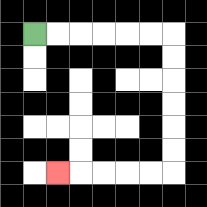{'start': '[1, 1]', 'end': '[2, 7]', 'path_directions': 'R,R,R,R,R,R,D,D,D,D,D,D,L,L,L,L,L', 'path_coordinates': '[[1, 1], [2, 1], [3, 1], [4, 1], [5, 1], [6, 1], [7, 1], [7, 2], [7, 3], [7, 4], [7, 5], [7, 6], [7, 7], [6, 7], [5, 7], [4, 7], [3, 7], [2, 7]]'}